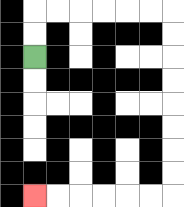{'start': '[1, 2]', 'end': '[1, 8]', 'path_directions': 'U,U,R,R,R,R,R,R,D,D,D,D,D,D,D,D,L,L,L,L,L,L', 'path_coordinates': '[[1, 2], [1, 1], [1, 0], [2, 0], [3, 0], [4, 0], [5, 0], [6, 0], [7, 0], [7, 1], [7, 2], [7, 3], [7, 4], [7, 5], [7, 6], [7, 7], [7, 8], [6, 8], [5, 8], [4, 8], [3, 8], [2, 8], [1, 8]]'}